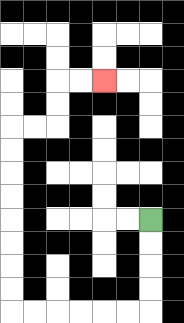{'start': '[6, 9]', 'end': '[4, 3]', 'path_directions': 'D,D,D,D,L,L,L,L,L,L,U,U,U,U,U,U,U,U,R,R,U,U,R,R', 'path_coordinates': '[[6, 9], [6, 10], [6, 11], [6, 12], [6, 13], [5, 13], [4, 13], [3, 13], [2, 13], [1, 13], [0, 13], [0, 12], [0, 11], [0, 10], [0, 9], [0, 8], [0, 7], [0, 6], [0, 5], [1, 5], [2, 5], [2, 4], [2, 3], [3, 3], [4, 3]]'}